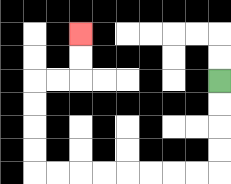{'start': '[9, 3]', 'end': '[3, 1]', 'path_directions': 'D,D,D,D,L,L,L,L,L,L,L,L,U,U,U,U,R,R,U,U', 'path_coordinates': '[[9, 3], [9, 4], [9, 5], [9, 6], [9, 7], [8, 7], [7, 7], [6, 7], [5, 7], [4, 7], [3, 7], [2, 7], [1, 7], [1, 6], [1, 5], [1, 4], [1, 3], [2, 3], [3, 3], [3, 2], [3, 1]]'}